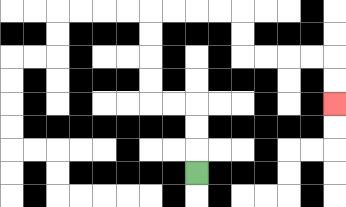{'start': '[8, 7]', 'end': '[14, 4]', 'path_directions': 'U,U,U,L,L,U,U,U,U,R,R,R,R,D,D,R,R,R,R,D,D', 'path_coordinates': '[[8, 7], [8, 6], [8, 5], [8, 4], [7, 4], [6, 4], [6, 3], [6, 2], [6, 1], [6, 0], [7, 0], [8, 0], [9, 0], [10, 0], [10, 1], [10, 2], [11, 2], [12, 2], [13, 2], [14, 2], [14, 3], [14, 4]]'}